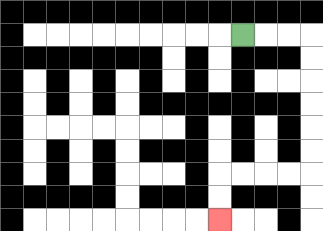{'start': '[10, 1]', 'end': '[9, 9]', 'path_directions': 'R,R,R,D,D,D,D,D,D,L,L,L,L,D,D', 'path_coordinates': '[[10, 1], [11, 1], [12, 1], [13, 1], [13, 2], [13, 3], [13, 4], [13, 5], [13, 6], [13, 7], [12, 7], [11, 7], [10, 7], [9, 7], [9, 8], [9, 9]]'}